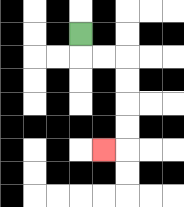{'start': '[3, 1]', 'end': '[4, 6]', 'path_directions': 'D,R,R,D,D,D,D,L', 'path_coordinates': '[[3, 1], [3, 2], [4, 2], [5, 2], [5, 3], [5, 4], [5, 5], [5, 6], [4, 6]]'}